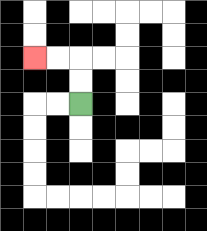{'start': '[3, 4]', 'end': '[1, 2]', 'path_directions': 'U,U,L,L', 'path_coordinates': '[[3, 4], [3, 3], [3, 2], [2, 2], [1, 2]]'}